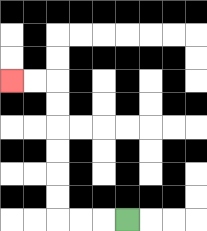{'start': '[5, 9]', 'end': '[0, 3]', 'path_directions': 'L,L,L,U,U,U,U,U,U,L,L', 'path_coordinates': '[[5, 9], [4, 9], [3, 9], [2, 9], [2, 8], [2, 7], [2, 6], [2, 5], [2, 4], [2, 3], [1, 3], [0, 3]]'}